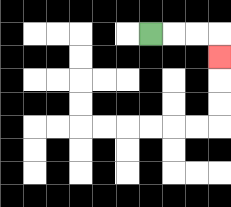{'start': '[6, 1]', 'end': '[9, 2]', 'path_directions': 'R,R,R,D', 'path_coordinates': '[[6, 1], [7, 1], [8, 1], [9, 1], [9, 2]]'}